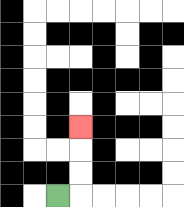{'start': '[2, 8]', 'end': '[3, 5]', 'path_directions': 'R,U,U,U', 'path_coordinates': '[[2, 8], [3, 8], [3, 7], [3, 6], [3, 5]]'}